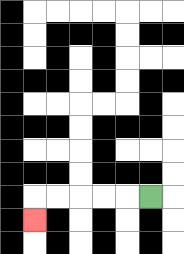{'start': '[6, 8]', 'end': '[1, 9]', 'path_directions': 'L,L,L,L,L,D', 'path_coordinates': '[[6, 8], [5, 8], [4, 8], [3, 8], [2, 8], [1, 8], [1, 9]]'}